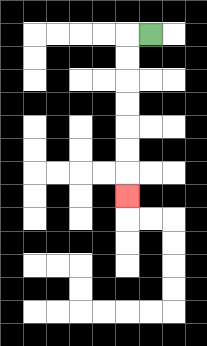{'start': '[6, 1]', 'end': '[5, 8]', 'path_directions': 'L,D,D,D,D,D,D,D', 'path_coordinates': '[[6, 1], [5, 1], [5, 2], [5, 3], [5, 4], [5, 5], [5, 6], [5, 7], [5, 8]]'}